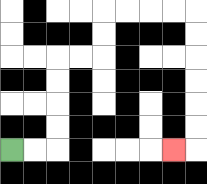{'start': '[0, 6]', 'end': '[7, 6]', 'path_directions': 'R,R,U,U,U,U,R,R,U,U,R,R,R,R,D,D,D,D,D,D,L', 'path_coordinates': '[[0, 6], [1, 6], [2, 6], [2, 5], [2, 4], [2, 3], [2, 2], [3, 2], [4, 2], [4, 1], [4, 0], [5, 0], [6, 0], [7, 0], [8, 0], [8, 1], [8, 2], [8, 3], [8, 4], [8, 5], [8, 6], [7, 6]]'}